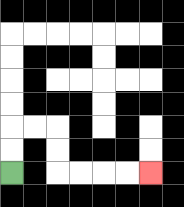{'start': '[0, 7]', 'end': '[6, 7]', 'path_directions': 'U,U,R,R,D,D,R,R,R,R', 'path_coordinates': '[[0, 7], [0, 6], [0, 5], [1, 5], [2, 5], [2, 6], [2, 7], [3, 7], [4, 7], [5, 7], [6, 7]]'}